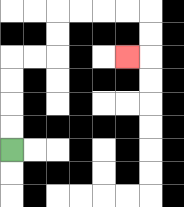{'start': '[0, 6]', 'end': '[5, 2]', 'path_directions': 'U,U,U,U,R,R,U,U,R,R,R,R,D,D,L', 'path_coordinates': '[[0, 6], [0, 5], [0, 4], [0, 3], [0, 2], [1, 2], [2, 2], [2, 1], [2, 0], [3, 0], [4, 0], [5, 0], [6, 0], [6, 1], [6, 2], [5, 2]]'}